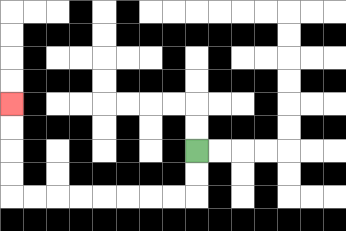{'start': '[8, 6]', 'end': '[0, 4]', 'path_directions': 'D,D,L,L,L,L,L,L,L,L,U,U,U,U', 'path_coordinates': '[[8, 6], [8, 7], [8, 8], [7, 8], [6, 8], [5, 8], [4, 8], [3, 8], [2, 8], [1, 8], [0, 8], [0, 7], [0, 6], [0, 5], [0, 4]]'}